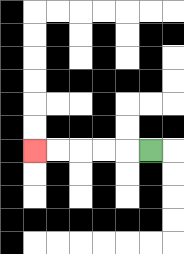{'start': '[6, 6]', 'end': '[1, 6]', 'path_directions': 'L,L,L,L,L', 'path_coordinates': '[[6, 6], [5, 6], [4, 6], [3, 6], [2, 6], [1, 6]]'}